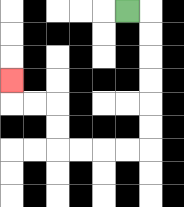{'start': '[5, 0]', 'end': '[0, 3]', 'path_directions': 'R,D,D,D,D,D,D,L,L,L,L,U,U,L,L,U', 'path_coordinates': '[[5, 0], [6, 0], [6, 1], [6, 2], [6, 3], [6, 4], [6, 5], [6, 6], [5, 6], [4, 6], [3, 6], [2, 6], [2, 5], [2, 4], [1, 4], [0, 4], [0, 3]]'}